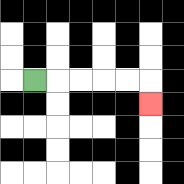{'start': '[1, 3]', 'end': '[6, 4]', 'path_directions': 'R,R,R,R,R,D', 'path_coordinates': '[[1, 3], [2, 3], [3, 3], [4, 3], [5, 3], [6, 3], [6, 4]]'}